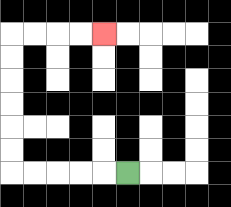{'start': '[5, 7]', 'end': '[4, 1]', 'path_directions': 'L,L,L,L,L,U,U,U,U,U,U,R,R,R,R', 'path_coordinates': '[[5, 7], [4, 7], [3, 7], [2, 7], [1, 7], [0, 7], [0, 6], [0, 5], [0, 4], [0, 3], [0, 2], [0, 1], [1, 1], [2, 1], [3, 1], [4, 1]]'}